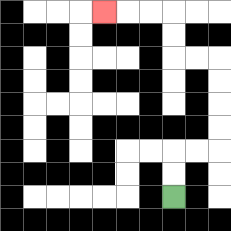{'start': '[7, 8]', 'end': '[4, 0]', 'path_directions': 'U,U,R,R,U,U,U,U,L,L,U,U,L,L,L', 'path_coordinates': '[[7, 8], [7, 7], [7, 6], [8, 6], [9, 6], [9, 5], [9, 4], [9, 3], [9, 2], [8, 2], [7, 2], [7, 1], [7, 0], [6, 0], [5, 0], [4, 0]]'}